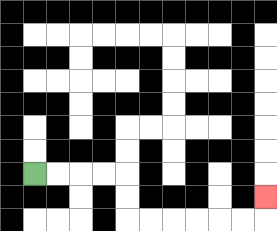{'start': '[1, 7]', 'end': '[11, 8]', 'path_directions': 'R,R,R,R,D,D,R,R,R,R,R,R,U', 'path_coordinates': '[[1, 7], [2, 7], [3, 7], [4, 7], [5, 7], [5, 8], [5, 9], [6, 9], [7, 9], [8, 9], [9, 9], [10, 9], [11, 9], [11, 8]]'}